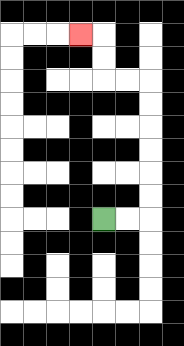{'start': '[4, 9]', 'end': '[3, 1]', 'path_directions': 'R,R,U,U,U,U,U,U,L,L,U,U,L', 'path_coordinates': '[[4, 9], [5, 9], [6, 9], [6, 8], [6, 7], [6, 6], [6, 5], [6, 4], [6, 3], [5, 3], [4, 3], [4, 2], [4, 1], [3, 1]]'}